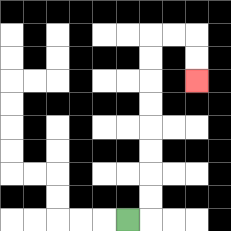{'start': '[5, 9]', 'end': '[8, 3]', 'path_directions': 'R,U,U,U,U,U,U,U,U,R,R,D,D', 'path_coordinates': '[[5, 9], [6, 9], [6, 8], [6, 7], [6, 6], [6, 5], [6, 4], [6, 3], [6, 2], [6, 1], [7, 1], [8, 1], [8, 2], [8, 3]]'}